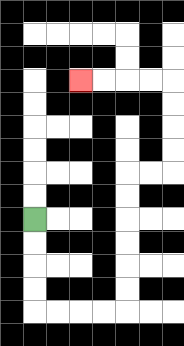{'start': '[1, 9]', 'end': '[3, 3]', 'path_directions': 'D,D,D,D,R,R,R,R,U,U,U,U,U,U,R,R,U,U,U,U,L,L,L,L', 'path_coordinates': '[[1, 9], [1, 10], [1, 11], [1, 12], [1, 13], [2, 13], [3, 13], [4, 13], [5, 13], [5, 12], [5, 11], [5, 10], [5, 9], [5, 8], [5, 7], [6, 7], [7, 7], [7, 6], [7, 5], [7, 4], [7, 3], [6, 3], [5, 3], [4, 3], [3, 3]]'}